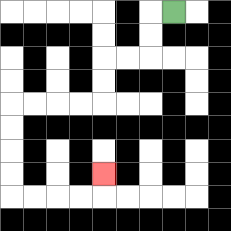{'start': '[7, 0]', 'end': '[4, 7]', 'path_directions': 'L,D,D,L,L,D,D,L,L,L,L,D,D,D,D,R,R,R,R,U', 'path_coordinates': '[[7, 0], [6, 0], [6, 1], [6, 2], [5, 2], [4, 2], [4, 3], [4, 4], [3, 4], [2, 4], [1, 4], [0, 4], [0, 5], [0, 6], [0, 7], [0, 8], [1, 8], [2, 8], [3, 8], [4, 8], [4, 7]]'}